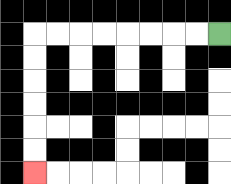{'start': '[9, 1]', 'end': '[1, 7]', 'path_directions': 'L,L,L,L,L,L,L,L,D,D,D,D,D,D', 'path_coordinates': '[[9, 1], [8, 1], [7, 1], [6, 1], [5, 1], [4, 1], [3, 1], [2, 1], [1, 1], [1, 2], [1, 3], [1, 4], [1, 5], [1, 6], [1, 7]]'}